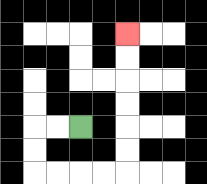{'start': '[3, 5]', 'end': '[5, 1]', 'path_directions': 'L,L,D,D,R,R,R,R,U,U,U,U,U,U', 'path_coordinates': '[[3, 5], [2, 5], [1, 5], [1, 6], [1, 7], [2, 7], [3, 7], [4, 7], [5, 7], [5, 6], [5, 5], [5, 4], [5, 3], [5, 2], [5, 1]]'}